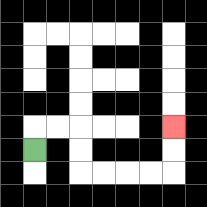{'start': '[1, 6]', 'end': '[7, 5]', 'path_directions': 'U,R,R,D,D,R,R,R,R,U,U', 'path_coordinates': '[[1, 6], [1, 5], [2, 5], [3, 5], [3, 6], [3, 7], [4, 7], [5, 7], [6, 7], [7, 7], [7, 6], [7, 5]]'}